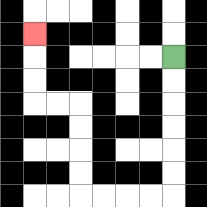{'start': '[7, 2]', 'end': '[1, 1]', 'path_directions': 'D,D,D,D,D,D,L,L,L,L,U,U,U,U,L,L,U,U,U', 'path_coordinates': '[[7, 2], [7, 3], [7, 4], [7, 5], [7, 6], [7, 7], [7, 8], [6, 8], [5, 8], [4, 8], [3, 8], [3, 7], [3, 6], [3, 5], [3, 4], [2, 4], [1, 4], [1, 3], [1, 2], [1, 1]]'}